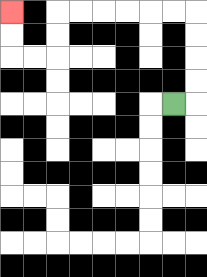{'start': '[7, 4]', 'end': '[0, 0]', 'path_directions': 'R,U,U,U,U,L,L,L,L,L,L,D,D,L,L,U,U', 'path_coordinates': '[[7, 4], [8, 4], [8, 3], [8, 2], [8, 1], [8, 0], [7, 0], [6, 0], [5, 0], [4, 0], [3, 0], [2, 0], [2, 1], [2, 2], [1, 2], [0, 2], [0, 1], [0, 0]]'}